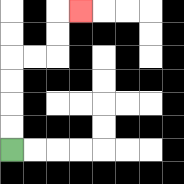{'start': '[0, 6]', 'end': '[3, 0]', 'path_directions': 'U,U,U,U,R,R,U,U,R', 'path_coordinates': '[[0, 6], [0, 5], [0, 4], [0, 3], [0, 2], [1, 2], [2, 2], [2, 1], [2, 0], [3, 0]]'}